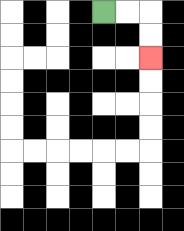{'start': '[4, 0]', 'end': '[6, 2]', 'path_directions': 'R,R,D,D', 'path_coordinates': '[[4, 0], [5, 0], [6, 0], [6, 1], [6, 2]]'}